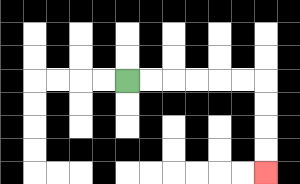{'start': '[5, 3]', 'end': '[11, 7]', 'path_directions': 'R,R,R,R,R,R,D,D,D,D', 'path_coordinates': '[[5, 3], [6, 3], [7, 3], [8, 3], [9, 3], [10, 3], [11, 3], [11, 4], [11, 5], [11, 6], [11, 7]]'}